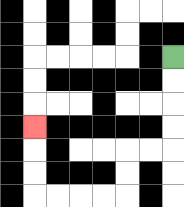{'start': '[7, 2]', 'end': '[1, 5]', 'path_directions': 'D,D,D,D,L,L,D,D,L,L,L,L,U,U,U', 'path_coordinates': '[[7, 2], [7, 3], [7, 4], [7, 5], [7, 6], [6, 6], [5, 6], [5, 7], [5, 8], [4, 8], [3, 8], [2, 8], [1, 8], [1, 7], [1, 6], [1, 5]]'}